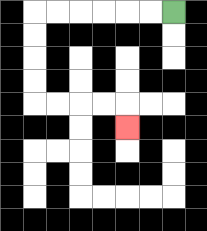{'start': '[7, 0]', 'end': '[5, 5]', 'path_directions': 'L,L,L,L,L,L,D,D,D,D,R,R,R,R,D', 'path_coordinates': '[[7, 0], [6, 0], [5, 0], [4, 0], [3, 0], [2, 0], [1, 0], [1, 1], [1, 2], [1, 3], [1, 4], [2, 4], [3, 4], [4, 4], [5, 4], [5, 5]]'}